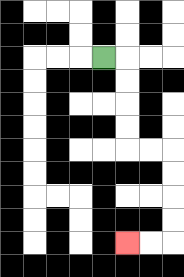{'start': '[4, 2]', 'end': '[5, 10]', 'path_directions': 'R,D,D,D,D,R,R,D,D,D,D,L,L', 'path_coordinates': '[[4, 2], [5, 2], [5, 3], [5, 4], [5, 5], [5, 6], [6, 6], [7, 6], [7, 7], [7, 8], [7, 9], [7, 10], [6, 10], [5, 10]]'}